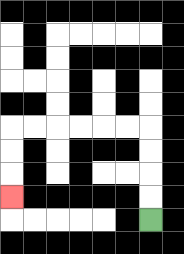{'start': '[6, 9]', 'end': '[0, 8]', 'path_directions': 'U,U,U,U,L,L,L,L,L,L,D,D,D', 'path_coordinates': '[[6, 9], [6, 8], [6, 7], [6, 6], [6, 5], [5, 5], [4, 5], [3, 5], [2, 5], [1, 5], [0, 5], [0, 6], [0, 7], [0, 8]]'}